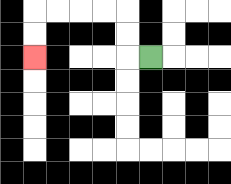{'start': '[6, 2]', 'end': '[1, 2]', 'path_directions': 'L,U,U,L,L,L,L,D,D', 'path_coordinates': '[[6, 2], [5, 2], [5, 1], [5, 0], [4, 0], [3, 0], [2, 0], [1, 0], [1, 1], [1, 2]]'}